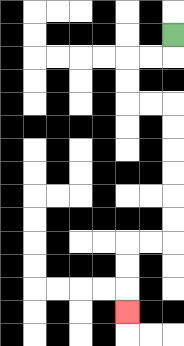{'start': '[7, 1]', 'end': '[5, 13]', 'path_directions': 'D,L,L,D,D,R,R,D,D,D,D,D,D,L,L,D,D,D', 'path_coordinates': '[[7, 1], [7, 2], [6, 2], [5, 2], [5, 3], [5, 4], [6, 4], [7, 4], [7, 5], [7, 6], [7, 7], [7, 8], [7, 9], [7, 10], [6, 10], [5, 10], [5, 11], [5, 12], [5, 13]]'}